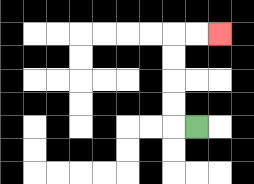{'start': '[8, 5]', 'end': '[9, 1]', 'path_directions': 'L,U,U,U,U,R,R', 'path_coordinates': '[[8, 5], [7, 5], [7, 4], [7, 3], [7, 2], [7, 1], [8, 1], [9, 1]]'}